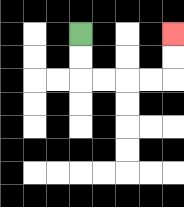{'start': '[3, 1]', 'end': '[7, 1]', 'path_directions': 'D,D,R,R,R,R,U,U', 'path_coordinates': '[[3, 1], [3, 2], [3, 3], [4, 3], [5, 3], [6, 3], [7, 3], [7, 2], [7, 1]]'}